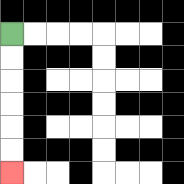{'start': '[0, 1]', 'end': '[0, 7]', 'path_directions': 'D,D,D,D,D,D', 'path_coordinates': '[[0, 1], [0, 2], [0, 3], [0, 4], [0, 5], [0, 6], [0, 7]]'}